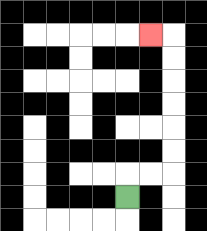{'start': '[5, 8]', 'end': '[6, 1]', 'path_directions': 'U,R,R,U,U,U,U,U,U,L', 'path_coordinates': '[[5, 8], [5, 7], [6, 7], [7, 7], [7, 6], [7, 5], [7, 4], [7, 3], [7, 2], [7, 1], [6, 1]]'}